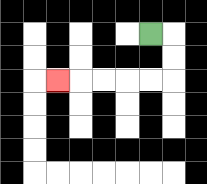{'start': '[6, 1]', 'end': '[2, 3]', 'path_directions': 'R,D,D,L,L,L,L,L', 'path_coordinates': '[[6, 1], [7, 1], [7, 2], [7, 3], [6, 3], [5, 3], [4, 3], [3, 3], [2, 3]]'}